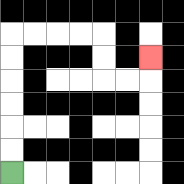{'start': '[0, 7]', 'end': '[6, 2]', 'path_directions': 'U,U,U,U,U,U,R,R,R,R,D,D,R,R,U', 'path_coordinates': '[[0, 7], [0, 6], [0, 5], [0, 4], [0, 3], [0, 2], [0, 1], [1, 1], [2, 1], [3, 1], [4, 1], [4, 2], [4, 3], [5, 3], [6, 3], [6, 2]]'}